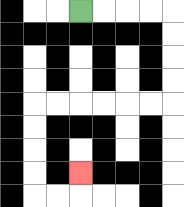{'start': '[3, 0]', 'end': '[3, 7]', 'path_directions': 'R,R,R,R,D,D,D,D,L,L,L,L,L,L,D,D,D,D,R,R,U', 'path_coordinates': '[[3, 0], [4, 0], [5, 0], [6, 0], [7, 0], [7, 1], [7, 2], [7, 3], [7, 4], [6, 4], [5, 4], [4, 4], [3, 4], [2, 4], [1, 4], [1, 5], [1, 6], [1, 7], [1, 8], [2, 8], [3, 8], [3, 7]]'}